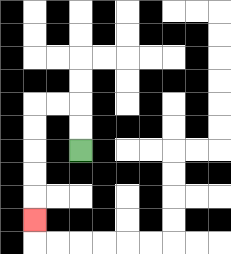{'start': '[3, 6]', 'end': '[1, 9]', 'path_directions': 'U,U,L,L,D,D,D,D,D', 'path_coordinates': '[[3, 6], [3, 5], [3, 4], [2, 4], [1, 4], [1, 5], [1, 6], [1, 7], [1, 8], [1, 9]]'}